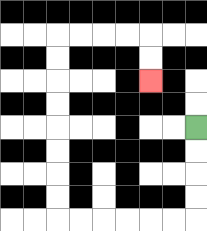{'start': '[8, 5]', 'end': '[6, 3]', 'path_directions': 'D,D,D,D,L,L,L,L,L,L,U,U,U,U,U,U,U,U,R,R,R,R,D,D', 'path_coordinates': '[[8, 5], [8, 6], [8, 7], [8, 8], [8, 9], [7, 9], [6, 9], [5, 9], [4, 9], [3, 9], [2, 9], [2, 8], [2, 7], [2, 6], [2, 5], [2, 4], [2, 3], [2, 2], [2, 1], [3, 1], [4, 1], [5, 1], [6, 1], [6, 2], [6, 3]]'}